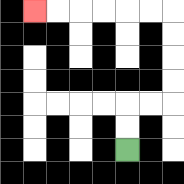{'start': '[5, 6]', 'end': '[1, 0]', 'path_directions': 'U,U,R,R,U,U,U,U,L,L,L,L,L,L', 'path_coordinates': '[[5, 6], [5, 5], [5, 4], [6, 4], [7, 4], [7, 3], [7, 2], [7, 1], [7, 0], [6, 0], [5, 0], [4, 0], [3, 0], [2, 0], [1, 0]]'}